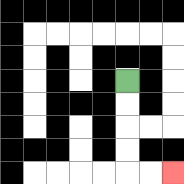{'start': '[5, 3]', 'end': '[7, 7]', 'path_directions': 'D,D,D,D,R,R', 'path_coordinates': '[[5, 3], [5, 4], [5, 5], [5, 6], [5, 7], [6, 7], [7, 7]]'}